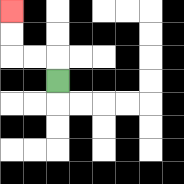{'start': '[2, 3]', 'end': '[0, 0]', 'path_directions': 'U,L,L,U,U', 'path_coordinates': '[[2, 3], [2, 2], [1, 2], [0, 2], [0, 1], [0, 0]]'}